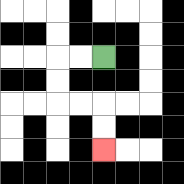{'start': '[4, 2]', 'end': '[4, 6]', 'path_directions': 'L,L,D,D,R,R,D,D', 'path_coordinates': '[[4, 2], [3, 2], [2, 2], [2, 3], [2, 4], [3, 4], [4, 4], [4, 5], [4, 6]]'}